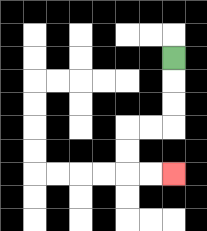{'start': '[7, 2]', 'end': '[7, 7]', 'path_directions': 'D,D,D,L,L,D,D,R,R', 'path_coordinates': '[[7, 2], [7, 3], [7, 4], [7, 5], [6, 5], [5, 5], [5, 6], [5, 7], [6, 7], [7, 7]]'}